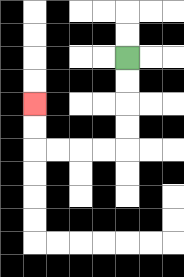{'start': '[5, 2]', 'end': '[1, 4]', 'path_directions': 'D,D,D,D,L,L,L,L,U,U', 'path_coordinates': '[[5, 2], [5, 3], [5, 4], [5, 5], [5, 6], [4, 6], [3, 6], [2, 6], [1, 6], [1, 5], [1, 4]]'}